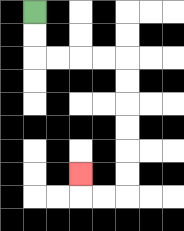{'start': '[1, 0]', 'end': '[3, 7]', 'path_directions': 'D,D,R,R,R,R,D,D,D,D,D,D,L,L,U', 'path_coordinates': '[[1, 0], [1, 1], [1, 2], [2, 2], [3, 2], [4, 2], [5, 2], [5, 3], [5, 4], [5, 5], [5, 6], [5, 7], [5, 8], [4, 8], [3, 8], [3, 7]]'}